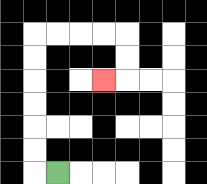{'start': '[2, 7]', 'end': '[4, 3]', 'path_directions': 'L,U,U,U,U,U,U,R,R,R,R,D,D,L', 'path_coordinates': '[[2, 7], [1, 7], [1, 6], [1, 5], [1, 4], [1, 3], [1, 2], [1, 1], [2, 1], [3, 1], [4, 1], [5, 1], [5, 2], [5, 3], [4, 3]]'}